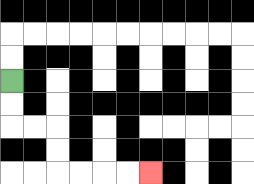{'start': '[0, 3]', 'end': '[6, 7]', 'path_directions': 'D,D,R,R,D,D,R,R,R,R', 'path_coordinates': '[[0, 3], [0, 4], [0, 5], [1, 5], [2, 5], [2, 6], [2, 7], [3, 7], [4, 7], [5, 7], [6, 7]]'}